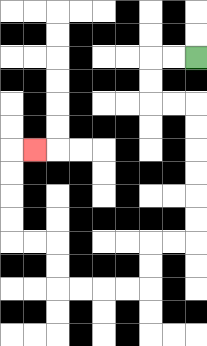{'start': '[8, 2]', 'end': '[1, 6]', 'path_directions': 'L,L,D,D,R,R,D,D,D,D,D,D,L,L,D,D,L,L,L,L,U,U,L,L,U,U,U,U,R', 'path_coordinates': '[[8, 2], [7, 2], [6, 2], [6, 3], [6, 4], [7, 4], [8, 4], [8, 5], [8, 6], [8, 7], [8, 8], [8, 9], [8, 10], [7, 10], [6, 10], [6, 11], [6, 12], [5, 12], [4, 12], [3, 12], [2, 12], [2, 11], [2, 10], [1, 10], [0, 10], [0, 9], [0, 8], [0, 7], [0, 6], [1, 6]]'}